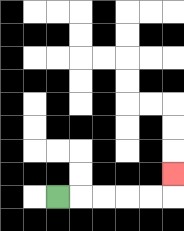{'start': '[2, 8]', 'end': '[7, 7]', 'path_directions': 'R,R,R,R,R,U', 'path_coordinates': '[[2, 8], [3, 8], [4, 8], [5, 8], [6, 8], [7, 8], [7, 7]]'}